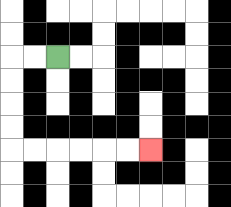{'start': '[2, 2]', 'end': '[6, 6]', 'path_directions': 'L,L,D,D,D,D,R,R,R,R,R,R', 'path_coordinates': '[[2, 2], [1, 2], [0, 2], [0, 3], [0, 4], [0, 5], [0, 6], [1, 6], [2, 6], [3, 6], [4, 6], [5, 6], [6, 6]]'}